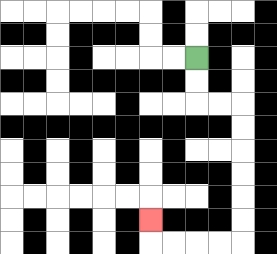{'start': '[8, 2]', 'end': '[6, 9]', 'path_directions': 'D,D,R,R,D,D,D,D,D,D,L,L,L,L,U', 'path_coordinates': '[[8, 2], [8, 3], [8, 4], [9, 4], [10, 4], [10, 5], [10, 6], [10, 7], [10, 8], [10, 9], [10, 10], [9, 10], [8, 10], [7, 10], [6, 10], [6, 9]]'}